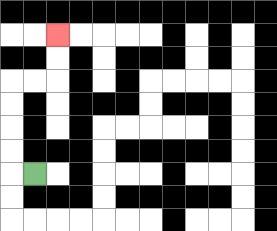{'start': '[1, 7]', 'end': '[2, 1]', 'path_directions': 'L,U,U,U,U,R,R,U,U', 'path_coordinates': '[[1, 7], [0, 7], [0, 6], [0, 5], [0, 4], [0, 3], [1, 3], [2, 3], [2, 2], [2, 1]]'}